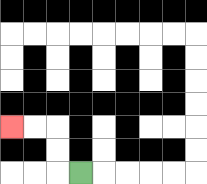{'start': '[3, 7]', 'end': '[0, 5]', 'path_directions': 'L,U,U,L,L', 'path_coordinates': '[[3, 7], [2, 7], [2, 6], [2, 5], [1, 5], [0, 5]]'}